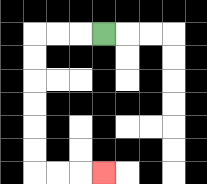{'start': '[4, 1]', 'end': '[4, 7]', 'path_directions': 'L,L,L,D,D,D,D,D,D,R,R,R', 'path_coordinates': '[[4, 1], [3, 1], [2, 1], [1, 1], [1, 2], [1, 3], [1, 4], [1, 5], [1, 6], [1, 7], [2, 7], [3, 7], [4, 7]]'}